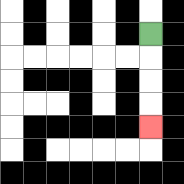{'start': '[6, 1]', 'end': '[6, 5]', 'path_directions': 'D,D,D,D', 'path_coordinates': '[[6, 1], [6, 2], [6, 3], [6, 4], [6, 5]]'}